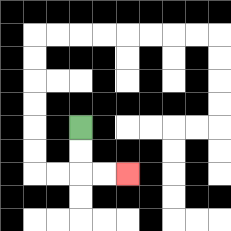{'start': '[3, 5]', 'end': '[5, 7]', 'path_directions': 'D,D,R,R', 'path_coordinates': '[[3, 5], [3, 6], [3, 7], [4, 7], [5, 7]]'}